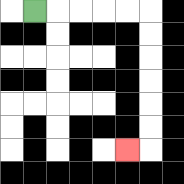{'start': '[1, 0]', 'end': '[5, 6]', 'path_directions': 'R,R,R,R,R,D,D,D,D,D,D,L', 'path_coordinates': '[[1, 0], [2, 0], [3, 0], [4, 0], [5, 0], [6, 0], [6, 1], [6, 2], [6, 3], [6, 4], [6, 5], [6, 6], [5, 6]]'}